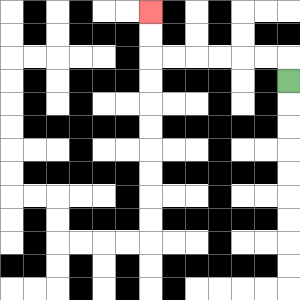{'start': '[12, 3]', 'end': '[6, 0]', 'path_directions': 'U,L,L,L,L,L,L,U,U', 'path_coordinates': '[[12, 3], [12, 2], [11, 2], [10, 2], [9, 2], [8, 2], [7, 2], [6, 2], [6, 1], [6, 0]]'}